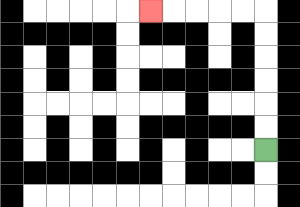{'start': '[11, 6]', 'end': '[6, 0]', 'path_directions': 'U,U,U,U,U,U,L,L,L,L,L', 'path_coordinates': '[[11, 6], [11, 5], [11, 4], [11, 3], [11, 2], [11, 1], [11, 0], [10, 0], [9, 0], [8, 0], [7, 0], [6, 0]]'}